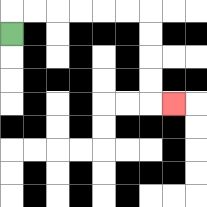{'start': '[0, 1]', 'end': '[7, 4]', 'path_directions': 'U,R,R,R,R,R,R,D,D,D,D,R', 'path_coordinates': '[[0, 1], [0, 0], [1, 0], [2, 0], [3, 0], [4, 0], [5, 0], [6, 0], [6, 1], [6, 2], [6, 3], [6, 4], [7, 4]]'}